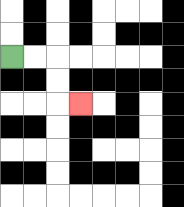{'start': '[0, 2]', 'end': '[3, 4]', 'path_directions': 'R,R,D,D,R', 'path_coordinates': '[[0, 2], [1, 2], [2, 2], [2, 3], [2, 4], [3, 4]]'}